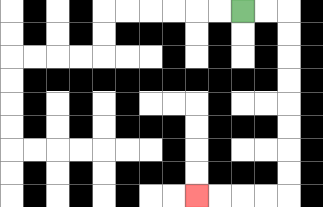{'start': '[10, 0]', 'end': '[8, 8]', 'path_directions': 'R,R,D,D,D,D,D,D,D,D,L,L,L,L', 'path_coordinates': '[[10, 0], [11, 0], [12, 0], [12, 1], [12, 2], [12, 3], [12, 4], [12, 5], [12, 6], [12, 7], [12, 8], [11, 8], [10, 8], [9, 8], [8, 8]]'}